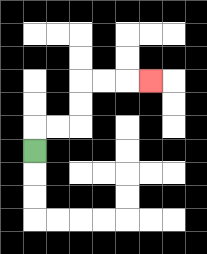{'start': '[1, 6]', 'end': '[6, 3]', 'path_directions': 'U,R,R,U,U,R,R,R', 'path_coordinates': '[[1, 6], [1, 5], [2, 5], [3, 5], [3, 4], [3, 3], [4, 3], [5, 3], [6, 3]]'}